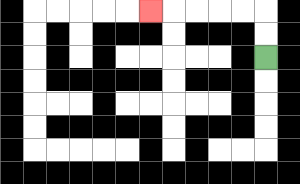{'start': '[11, 2]', 'end': '[6, 0]', 'path_directions': 'U,U,L,L,L,L,L', 'path_coordinates': '[[11, 2], [11, 1], [11, 0], [10, 0], [9, 0], [8, 0], [7, 0], [6, 0]]'}